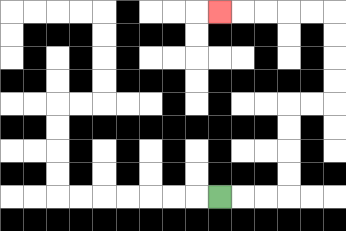{'start': '[9, 8]', 'end': '[9, 0]', 'path_directions': 'R,R,R,U,U,U,U,R,R,U,U,U,U,L,L,L,L,L', 'path_coordinates': '[[9, 8], [10, 8], [11, 8], [12, 8], [12, 7], [12, 6], [12, 5], [12, 4], [13, 4], [14, 4], [14, 3], [14, 2], [14, 1], [14, 0], [13, 0], [12, 0], [11, 0], [10, 0], [9, 0]]'}